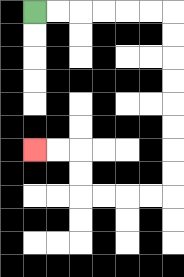{'start': '[1, 0]', 'end': '[1, 6]', 'path_directions': 'R,R,R,R,R,R,D,D,D,D,D,D,D,D,L,L,L,L,U,U,L,L', 'path_coordinates': '[[1, 0], [2, 0], [3, 0], [4, 0], [5, 0], [6, 0], [7, 0], [7, 1], [7, 2], [7, 3], [7, 4], [7, 5], [7, 6], [7, 7], [7, 8], [6, 8], [5, 8], [4, 8], [3, 8], [3, 7], [3, 6], [2, 6], [1, 6]]'}